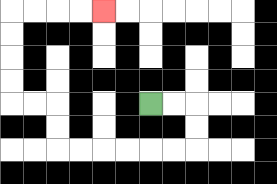{'start': '[6, 4]', 'end': '[4, 0]', 'path_directions': 'R,R,D,D,L,L,L,L,L,L,U,U,L,L,U,U,U,U,R,R,R,R', 'path_coordinates': '[[6, 4], [7, 4], [8, 4], [8, 5], [8, 6], [7, 6], [6, 6], [5, 6], [4, 6], [3, 6], [2, 6], [2, 5], [2, 4], [1, 4], [0, 4], [0, 3], [0, 2], [0, 1], [0, 0], [1, 0], [2, 0], [3, 0], [4, 0]]'}